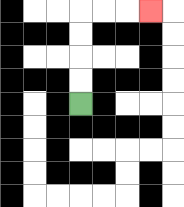{'start': '[3, 4]', 'end': '[6, 0]', 'path_directions': 'U,U,U,U,R,R,R', 'path_coordinates': '[[3, 4], [3, 3], [3, 2], [3, 1], [3, 0], [4, 0], [5, 0], [6, 0]]'}